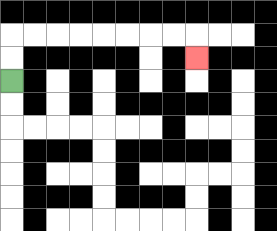{'start': '[0, 3]', 'end': '[8, 2]', 'path_directions': 'U,U,R,R,R,R,R,R,R,R,D', 'path_coordinates': '[[0, 3], [0, 2], [0, 1], [1, 1], [2, 1], [3, 1], [4, 1], [5, 1], [6, 1], [7, 1], [8, 1], [8, 2]]'}